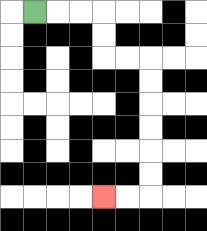{'start': '[1, 0]', 'end': '[4, 8]', 'path_directions': 'R,R,R,D,D,R,R,D,D,D,D,D,D,L,L', 'path_coordinates': '[[1, 0], [2, 0], [3, 0], [4, 0], [4, 1], [4, 2], [5, 2], [6, 2], [6, 3], [6, 4], [6, 5], [6, 6], [6, 7], [6, 8], [5, 8], [4, 8]]'}